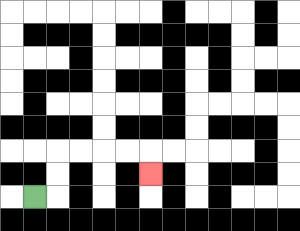{'start': '[1, 8]', 'end': '[6, 7]', 'path_directions': 'R,U,U,R,R,R,R,D', 'path_coordinates': '[[1, 8], [2, 8], [2, 7], [2, 6], [3, 6], [4, 6], [5, 6], [6, 6], [6, 7]]'}